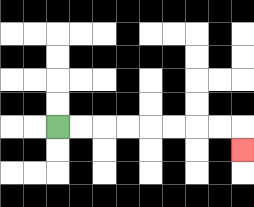{'start': '[2, 5]', 'end': '[10, 6]', 'path_directions': 'R,R,R,R,R,R,R,R,D', 'path_coordinates': '[[2, 5], [3, 5], [4, 5], [5, 5], [6, 5], [7, 5], [8, 5], [9, 5], [10, 5], [10, 6]]'}